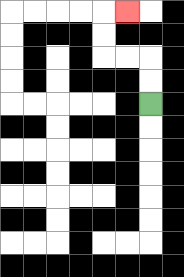{'start': '[6, 4]', 'end': '[5, 0]', 'path_directions': 'U,U,L,L,U,U,R', 'path_coordinates': '[[6, 4], [6, 3], [6, 2], [5, 2], [4, 2], [4, 1], [4, 0], [5, 0]]'}